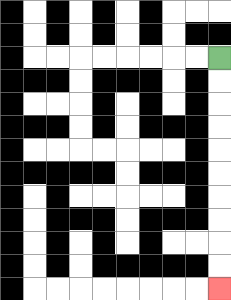{'start': '[9, 2]', 'end': '[9, 12]', 'path_directions': 'D,D,D,D,D,D,D,D,D,D', 'path_coordinates': '[[9, 2], [9, 3], [9, 4], [9, 5], [9, 6], [9, 7], [9, 8], [9, 9], [9, 10], [9, 11], [9, 12]]'}